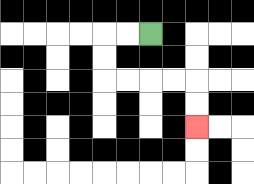{'start': '[6, 1]', 'end': '[8, 5]', 'path_directions': 'L,L,D,D,R,R,R,R,D,D', 'path_coordinates': '[[6, 1], [5, 1], [4, 1], [4, 2], [4, 3], [5, 3], [6, 3], [7, 3], [8, 3], [8, 4], [8, 5]]'}